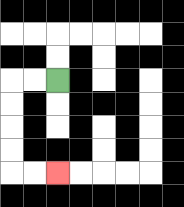{'start': '[2, 3]', 'end': '[2, 7]', 'path_directions': 'L,L,D,D,D,D,R,R', 'path_coordinates': '[[2, 3], [1, 3], [0, 3], [0, 4], [0, 5], [0, 6], [0, 7], [1, 7], [2, 7]]'}